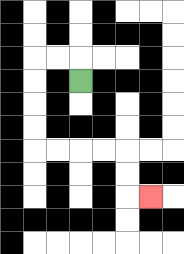{'start': '[3, 3]', 'end': '[6, 8]', 'path_directions': 'U,L,L,D,D,D,D,R,R,R,R,D,D,R', 'path_coordinates': '[[3, 3], [3, 2], [2, 2], [1, 2], [1, 3], [1, 4], [1, 5], [1, 6], [2, 6], [3, 6], [4, 6], [5, 6], [5, 7], [5, 8], [6, 8]]'}